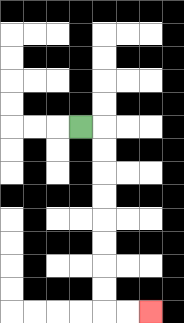{'start': '[3, 5]', 'end': '[6, 13]', 'path_directions': 'R,D,D,D,D,D,D,D,D,R,R', 'path_coordinates': '[[3, 5], [4, 5], [4, 6], [4, 7], [4, 8], [4, 9], [4, 10], [4, 11], [4, 12], [4, 13], [5, 13], [6, 13]]'}